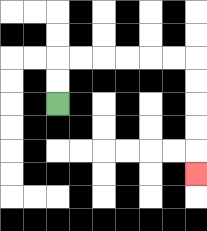{'start': '[2, 4]', 'end': '[8, 7]', 'path_directions': 'U,U,R,R,R,R,R,R,D,D,D,D,D', 'path_coordinates': '[[2, 4], [2, 3], [2, 2], [3, 2], [4, 2], [5, 2], [6, 2], [7, 2], [8, 2], [8, 3], [8, 4], [8, 5], [8, 6], [8, 7]]'}